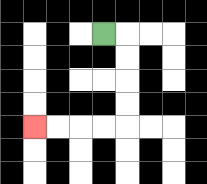{'start': '[4, 1]', 'end': '[1, 5]', 'path_directions': 'R,D,D,D,D,L,L,L,L', 'path_coordinates': '[[4, 1], [5, 1], [5, 2], [5, 3], [5, 4], [5, 5], [4, 5], [3, 5], [2, 5], [1, 5]]'}